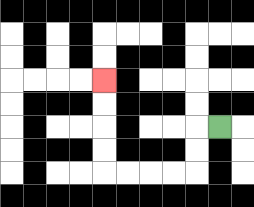{'start': '[9, 5]', 'end': '[4, 3]', 'path_directions': 'L,D,D,L,L,L,L,U,U,U,U', 'path_coordinates': '[[9, 5], [8, 5], [8, 6], [8, 7], [7, 7], [6, 7], [5, 7], [4, 7], [4, 6], [4, 5], [4, 4], [4, 3]]'}